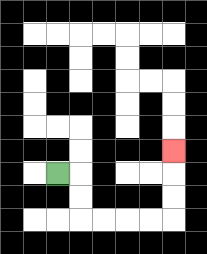{'start': '[2, 7]', 'end': '[7, 6]', 'path_directions': 'R,D,D,R,R,R,R,U,U,U', 'path_coordinates': '[[2, 7], [3, 7], [3, 8], [3, 9], [4, 9], [5, 9], [6, 9], [7, 9], [7, 8], [7, 7], [7, 6]]'}